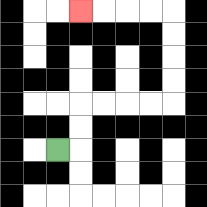{'start': '[2, 6]', 'end': '[3, 0]', 'path_directions': 'R,U,U,R,R,R,R,U,U,U,U,L,L,L,L', 'path_coordinates': '[[2, 6], [3, 6], [3, 5], [3, 4], [4, 4], [5, 4], [6, 4], [7, 4], [7, 3], [7, 2], [7, 1], [7, 0], [6, 0], [5, 0], [4, 0], [3, 0]]'}